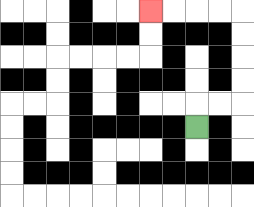{'start': '[8, 5]', 'end': '[6, 0]', 'path_directions': 'U,R,R,U,U,U,U,L,L,L,L', 'path_coordinates': '[[8, 5], [8, 4], [9, 4], [10, 4], [10, 3], [10, 2], [10, 1], [10, 0], [9, 0], [8, 0], [7, 0], [6, 0]]'}